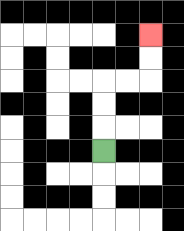{'start': '[4, 6]', 'end': '[6, 1]', 'path_directions': 'U,U,U,R,R,U,U', 'path_coordinates': '[[4, 6], [4, 5], [4, 4], [4, 3], [5, 3], [6, 3], [6, 2], [6, 1]]'}